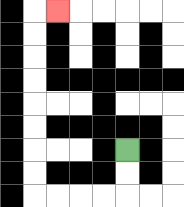{'start': '[5, 6]', 'end': '[2, 0]', 'path_directions': 'D,D,L,L,L,L,U,U,U,U,U,U,U,U,R', 'path_coordinates': '[[5, 6], [5, 7], [5, 8], [4, 8], [3, 8], [2, 8], [1, 8], [1, 7], [1, 6], [1, 5], [1, 4], [1, 3], [1, 2], [1, 1], [1, 0], [2, 0]]'}